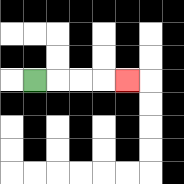{'start': '[1, 3]', 'end': '[5, 3]', 'path_directions': 'R,R,R,R', 'path_coordinates': '[[1, 3], [2, 3], [3, 3], [4, 3], [5, 3]]'}